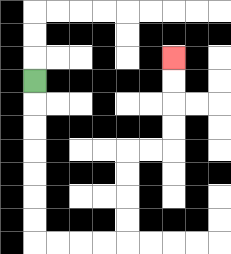{'start': '[1, 3]', 'end': '[7, 2]', 'path_directions': 'D,D,D,D,D,D,D,R,R,R,R,U,U,U,U,R,R,U,U,U,U', 'path_coordinates': '[[1, 3], [1, 4], [1, 5], [1, 6], [1, 7], [1, 8], [1, 9], [1, 10], [2, 10], [3, 10], [4, 10], [5, 10], [5, 9], [5, 8], [5, 7], [5, 6], [6, 6], [7, 6], [7, 5], [7, 4], [7, 3], [7, 2]]'}